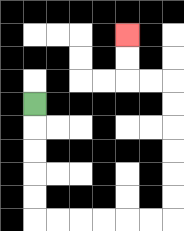{'start': '[1, 4]', 'end': '[5, 1]', 'path_directions': 'D,D,D,D,D,R,R,R,R,R,R,U,U,U,U,U,U,L,L,U,U', 'path_coordinates': '[[1, 4], [1, 5], [1, 6], [1, 7], [1, 8], [1, 9], [2, 9], [3, 9], [4, 9], [5, 9], [6, 9], [7, 9], [7, 8], [7, 7], [7, 6], [7, 5], [7, 4], [7, 3], [6, 3], [5, 3], [5, 2], [5, 1]]'}